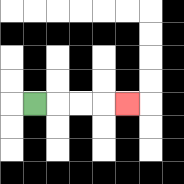{'start': '[1, 4]', 'end': '[5, 4]', 'path_directions': 'R,R,R,R', 'path_coordinates': '[[1, 4], [2, 4], [3, 4], [4, 4], [5, 4]]'}